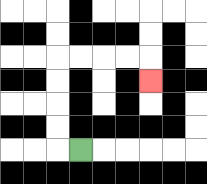{'start': '[3, 6]', 'end': '[6, 3]', 'path_directions': 'L,U,U,U,U,R,R,R,R,D', 'path_coordinates': '[[3, 6], [2, 6], [2, 5], [2, 4], [2, 3], [2, 2], [3, 2], [4, 2], [5, 2], [6, 2], [6, 3]]'}